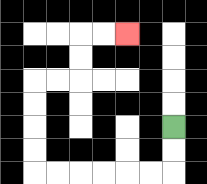{'start': '[7, 5]', 'end': '[5, 1]', 'path_directions': 'D,D,L,L,L,L,L,L,U,U,U,U,R,R,U,U,R,R', 'path_coordinates': '[[7, 5], [7, 6], [7, 7], [6, 7], [5, 7], [4, 7], [3, 7], [2, 7], [1, 7], [1, 6], [1, 5], [1, 4], [1, 3], [2, 3], [3, 3], [3, 2], [3, 1], [4, 1], [5, 1]]'}